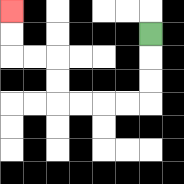{'start': '[6, 1]', 'end': '[0, 0]', 'path_directions': 'D,D,D,L,L,L,L,U,U,L,L,U,U', 'path_coordinates': '[[6, 1], [6, 2], [6, 3], [6, 4], [5, 4], [4, 4], [3, 4], [2, 4], [2, 3], [2, 2], [1, 2], [0, 2], [0, 1], [0, 0]]'}